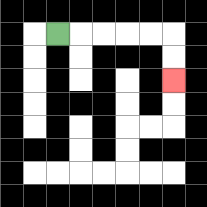{'start': '[2, 1]', 'end': '[7, 3]', 'path_directions': 'R,R,R,R,R,D,D', 'path_coordinates': '[[2, 1], [3, 1], [4, 1], [5, 1], [6, 1], [7, 1], [7, 2], [7, 3]]'}